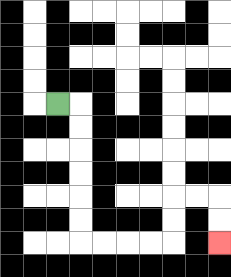{'start': '[2, 4]', 'end': '[9, 10]', 'path_directions': 'R,D,D,D,D,D,D,R,R,R,R,U,U,R,R,D,D', 'path_coordinates': '[[2, 4], [3, 4], [3, 5], [3, 6], [3, 7], [3, 8], [3, 9], [3, 10], [4, 10], [5, 10], [6, 10], [7, 10], [7, 9], [7, 8], [8, 8], [9, 8], [9, 9], [9, 10]]'}